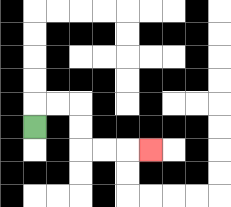{'start': '[1, 5]', 'end': '[6, 6]', 'path_directions': 'U,R,R,D,D,R,R,R', 'path_coordinates': '[[1, 5], [1, 4], [2, 4], [3, 4], [3, 5], [3, 6], [4, 6], [5, 6], [6, 6]]'}